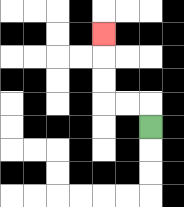{'start': '[6, 5]', 'end': '[4, 1]', 'path_directions': 'U,L,L,U,U,U', 'path_coordinates': '[[6, 5], [6, 4], [5, 4], [4, 4], [4, 3], [4, 2], [4, 1]]'}